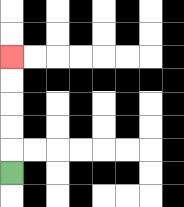{'start': '[0, 7]', 'end': '[0, 2]', 'path_directions': 'U,U,U,U,U', 'path_coordinates': '[[0, 7], [0, 6], [0, 5], [0, 4], [0, 3], [0, 2]]'}